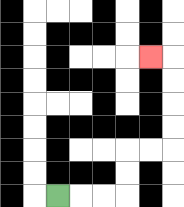{'start': '[2, 8]', 'end': '[6, 2]', 'path_directions': 'R,R,R,U,U,R,R,U,U,U,U,L', 'path_coordinates': '[[2, 8], [3, 8], [4, 8], [5, 8], [5, 7], [5, 6], [6, 6], [7, 6], [7, 5], [7, 4], [7, 3], [7, 2], [6, 2]]'}